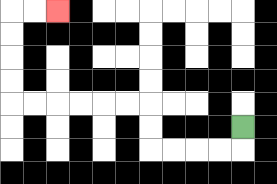{'start': '[10, 5]', 'end': '[2, 0]', 'path_directions': 'D,L,L,L,L,U,U,L,L,L,L,L,L,U,U,U,U,R,R', 'path_coordinates': '[[10, 5], [10, 6], [9, 6], [8, 6], [7, 6], [6, 6], [6, 5], [6, 4], [5, 4], [4, 4], [3, 4], [2, 4], [1, 4], [0, 4], [0, 3], [0, 2], [0, 1], [0, 0], [1, 0], [2, 0]]'}